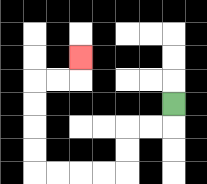{'start': '[7, 4]', 'end': '[3, 2]', 'path_directions': 'D,L,L,D,D,L,L,L,L,U,U,U,U,R,R,U', 'path_coordinates': '[[7, 4], [7, 5], [6, 5], [5, 5], [5, 6], [5, 7], [4, 7], [3, 7], [2, 7], [1, 7], [1, 6], [1, 5], [1, 4], [1, 3], [2, 3], [3, 3], [3, 2]]'}